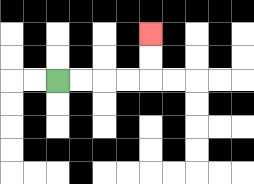{'start': '[2, 3]', 'end': '[6, 1]', 'path_directions': 'R,R,R,R,U,U', 'path_coordinates': '[[2, 3], [3, 3], [4, 3], [5, 3], [6, 3], [6, 2], [6, 1]]'}